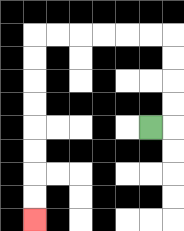{'start': '[6, 5]', 'end': '[1, 9]', 'path_directions': 'R,U,U,U,U,L,L,L,L,L,L,D,D,D,D,D,D,D,D', 'path_coordinates': '[[6, 5], [7, 5], [7, 4], [7, 3], [7, 2], [7, 1], [6, 1], [5, 1], [4, 1], [3, 1], [2, 1], [1, 1], [1, 2], [1, 3], [1, 4], [1, 5], [1, 6], [1, 7], [1, 8], [1, 9]]'}